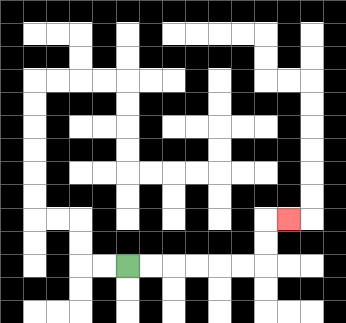{'start': '[5, 11]', 'end': '[12, 9]', 'path_directions': 'R,R,R,R,R,R,U,U,R', 'path_coordinates': '[[5, 11], [6, 11], [7, 11], [8, 11], [9, 11], [10, 11], [11, 11], [11, 10], [11, 9], [12, 9]]'}